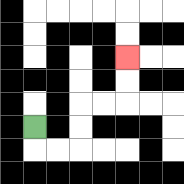{'start': '[1, 5]', 'end': '[5, 2]', 'path_directions': 'D,R,R,U,U,R,R,U,U', 'path_coordinates': '[[1, 5], [1, 6], [2, 6], [3, 6], [3, 5], [3, 4], [4, 4], [5, 4], [5, 3], [5, 2]]'}